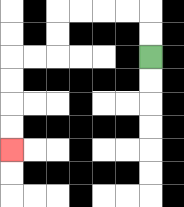{'start': '[6, 2]', 'end': '[0, 6]', 'path_directions': 'U,U,L,L,L,L,D,D,L,L,D,D,D,D', 'path_coordinates': '[[6, 2], [6, 1], [6, 0], [5, 0], [4, 0], [3, 0], [2, 0], [2, 1], [2, 2], [1, 2], [0, 2], [0, 3], [0, 4], [0, 5], [0, 6]]'}